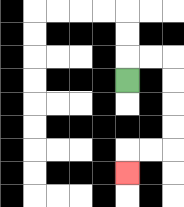{'start': '[5, 3]', 'end': '[5, 7]', 'path_directions': 'U,R,R,D,D,D,D,L,L,D', 'path_coordinates': '[[5, 3], [5, 2], [6, 2], [7, 2], [7, 3], [7, 4], [7, 5], [7, 6], [6, 6], [5, 6], [5, 7]]'}